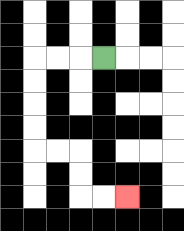{'start': '[4, 2]', 'end': '[5, 8]', 'path_directions': 'L,L,L,D,D,D,D,R,R,D,D,R,R', 'path_coordinates': '[[4, 2], [3, 2], [2, 2], [1, 2], [1, 3], [1, 4], [1, 5], [1, 6], [2, 6], [3, 6], [3, 7], [3, 8], [4, 8], [5, 8]]'}